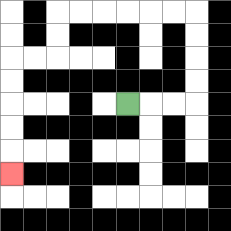{'start': '[5, 4]', 'end': '[0, 7]', 'path_directions': 'R,R,R,U,U,U,U,L,L,L,L,L,L,D,D,L,L,D,D,D,D,D', 'path_coordinates': '[[5, 4], [6, 4], [7, 4], [8, 4], [8, 3], [8, 2], [8, 1], [8, 0], [7, 0], [6, 0], [5, 0], [4, 0], [3, 0], [2, 0], [2, 1], [2, 2], [1, 2], [0, 2], [0, 3], [0, 4], [0, 5], [0, 6], [0, 7]]'}